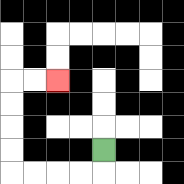{'start': '[4, 6]', 'end': '[2, 3]', 'path_directions': 'D,L,L,L,L,U,U,U,U,R,R', 'path_coordinates': '[[4, 6], [4, 7], [3, 7], [2, 7], [1, 7], [0, 7], [0, 6], [0, 5], [0, 4], [0, 3], [1, 3], [2, 3]]'}